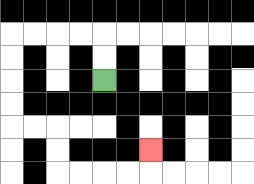{'start': '[4, 3]', 'end': '[6, 6]', 'path_directions': 'U,U,L,L,L,L,D,D,D,D,R,R,D,D,R,R,R,R,U', 'path_coordinates': '[[4, 3], [4, 2], [4, 1], [3, 1], [2, 1], [1, 1], [0, 1], [0, 2], [0, 3], [0, 4], [0, 5], [1, 5], [2, 5], [2, 6], [2, 7], [3, 7], [4, 7], [5, 7], [6, 7], [6, 6]]'}